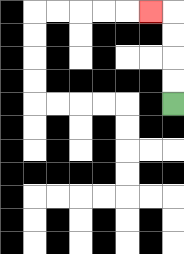{'start': '[7, 4]', 'end': '[6, 0]', 'path_directions': 'U,U,U,U,L', 'path_coordinates': '[[7, 4], [7, 3], [7, 2], [7, 1], [7, 0], [6, 0]]'}